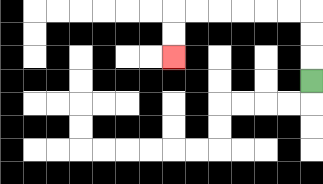{'start': '[13, 3]', 'end': '[7, 2]', 'path_directions': 'U,U,U,L,L,L,L,L,L,D,D', 'path_coordinates': '[[13, 3], [13, 2], [13, 1], [13, 0], [12, 0], [11, 0], [10, 0], [9, 0], [8, 0], [7, 0], [7, 1], [7, 2]]'}